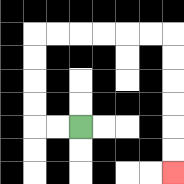{'start': '[3, 5]', 'end': '[7, 7]', 'path_directions': 'L,L,U,U,U,U,R,R,R,R,R,R,D,D,D,D,D,D', 'path_coordinates': '[[3, 5], [2, 5], [1, 5], [1, 4], [1, 3], [1, 2], [1, 1], [2, 1], [3, 1], [4, 1], [5, 1], [6, 1], [7, 1], [7, 2], [7, 3], [7, 4], [7, 5], [7, 6], [7, 7]]'}